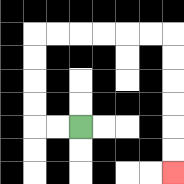{'start': '[3, 5]', 'end': '[7, 7]', 'path_directions': 'L,L,U,U,U,U,R,R,R,R,R,R,D,D,D,D,D,D', 'path_coordinates': '[[3, 5], [2, 5], [1, 5], [1, 4], [1, 3], [1, 2], [1, 1], [2, 1], [3, 1], [4, 1], [5, 1], [6, 1], [7, 1], [7, 2], [7, 3], [7, 4], [7, 5], [7, 6], [7, 7]]'}